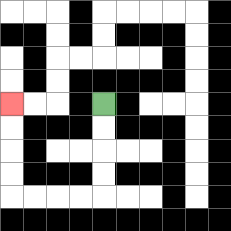{'start': '[4, 4]', 'end': '[0, 4]', 'path_directions': 'D,D,D,D,L,L,L,L,U,U,U,U', 'path_coordinates': '[[4, 4], [4, 5], [4, 6], [4, 7], [4, 8], [3, 8], [2, 8], [1, 8], [0, 8], [0, 7], [0, 6], [0, 5], [0, 4]]'}